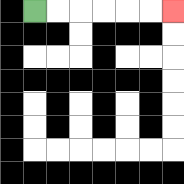{'start': '[1, 0]', 'end': '[7, 0]', 'path_directions': 'R,R,R,R,R,R', 'path_coordinates': '[[1, 0], [2, 0], [3, 0], [4, 0], [5, 0], [6, 0], [7, 0]]'}